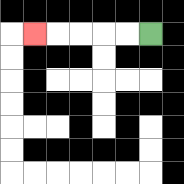{'start': '[6, 1]', 'end': '[1, 1]', 'path_directions': 'L,L,L,L,L', 'path_coordinates': '[[6, 1], [5, 1], [4, 1], [3, 1], [2, 1], [1, 1]]'}